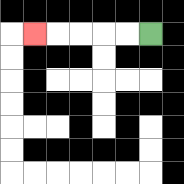{'start': '[6, 1]', 'end': '[1, 1]', 'path_directions': 'L,L,L,L,L', 'path_coordinates': '[[6, 1], [5, 1], [4, 1], [3, 1], [2, 1], [1, 1]]'}